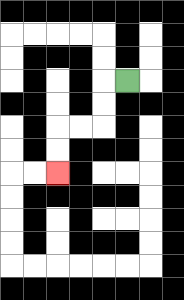{'start': '[5, 3]', 'end': '[2, 7]', 'path_directions': 'L,D,D,L,L,D,D', 'path_coordinates': '[[5, 3], [4, 3], [4, 4], [4, 5], [3, 5], [2, 5], [2, 6], [2, 7]]'}